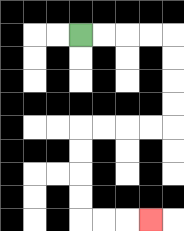{'start': '[3, 1]', 'end': '[6, 9]', 'path_directions': 'R,R,R,R,D,D,D,D,L,L,L,L,D,D,D,D,R,R,R', 'path_coordinates': '[[3, 1], [4, 1], [5, 1], [6, 1], [7, 1], [7, 2], [7, 3], [7, 4], [7, 5], [6, 5], [5, 5], [4, 5], [3, 5], [3, 6], [3, 7], [3, 8], [3, 9], [4, 9], [5, 9], [6, 9]]'}